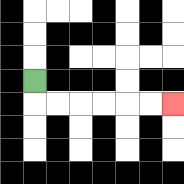{'start': '[1, 3]', 'end': '[7, 4]', 'path_directions': 'D,R,R,R,R,R,R', 'path_coordinates': '[[1, 3], [1, 4], [2, 4], [3, 4], [4, 4], [5, 4], [6, 4], [7, 4]]'}